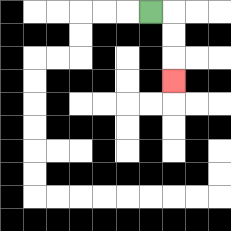{'start': '[6, 0]', 'end': '[7, 3]', 'path_directions': 'R,D,D,D', 'path_coordinates': '[[6, 0], [7, 0], [7, 1], [7, 2], [7, 3]]'}